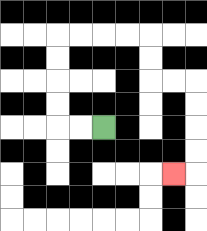{'start': '[4, 5]', 'end': '[7, 7]', 'path_directions': 'L,L,U,U,U,U,R,R,R,R,D,D,R,R,D,D,D,D,L', 'path_coordinates': '[[4, 5], [3, 5], [2, 5], [2, 4], [2, 3], [2, 2], [2, 1], [3, 1], [4, 1], [5, 1], [6, 1], [6, 2], [6, 3], [7, 3], [8, 3], [8, 4], [8, 5], [8, 6], [8, 7], [7, 7]]'}